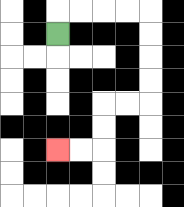{'start': '[2, 1]', 'end': '[2, 6]', 'path_directions': 'U,R,R,R,R,D,D,D,D,L,L,D,D,L,L', 'path_coordinates': '[[2, 1], [2, 0], [3, 0], [4, 0], [5, 0], [6, 0], [6, 1], [6, 2], [6, 3], [6, 4], [5, 4], [4, 4], [4, 5], [4, 6], [3, 6], [2, 6]]'}